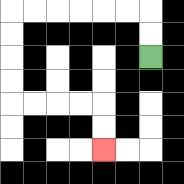{'start': '[6, 2]', 'end': '[4, 6]', 'path_directions': 'U,U,L,L,L,L,L,L,D,D,D,D,R,R,R,R,D,D', 'path_coordinates': '[[6, 2], [6, 1], [6, 0], [5, 0], [4, 0], [3, 0], [2, 0], [1, 0], [0, 0], [0, 1], [0, 2], [0, 3], [0, 4], [1, 4], [2, 4], [3, 4], [4, 4], [4, 5], [4, 6]]'}